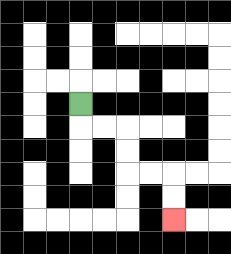{'start': '[3, 4]', 'end': '[7, 9]', 'path_directions': 'D,R,R,D,D,R,R,D,D', 'path_coordinates': '[[3, 4], [3, 5], [4, 5], [5, 5], [5, 6], [5, 7], [6, 7], [7, 7], [7, 8], [7, 9]]'}